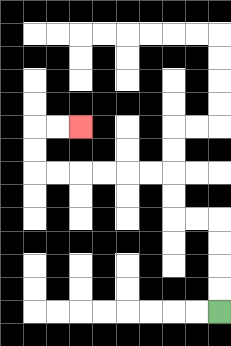{'start': '[9, 13]', 'end': '[3, 5]', 'path_directions': 'U,U,U,U,L,L,U,U,L,L,L,L,L,L,U,U,R,R', 'path_coordinates': '[[9, 13], [9, 12], [9, 11], [9, 10], [9, 9], [8, 9], [7, 9], [7, 8], [7, 7], [6, 7], [5, 7], [4, 7], [3, 7], [2, 7], [1, 7], [1, 6], [1, 5], [2, 5], [3, 5]]'}